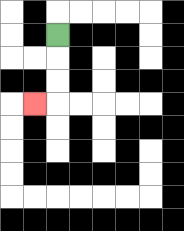{'start': '[2, 1]', 'end': '[1, 4]', 'path_directions': 'D,D,D,L', 'path_coordinates': '[[2, 1], [2, 2], [2, 3], [2, 4], [1, 4]]'}